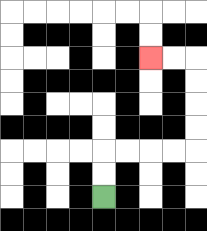{'start': '[4, 8]', 'end': '[6, 2]', 'path_directions': 'U,U,R,R,R,R,U,U,U,U,L,L', 'path_coordinates': '[[4, 8], [4, 7], [4, 6], [5, 6], [6, 6], [7, 6], [8, 6], [8, 5], [8, 4], [8, 3], [8, 2], [7, 2], [6, 2]]'}